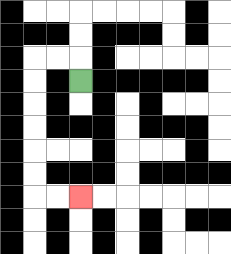{'start': '[3, 3]', 'end': '[3, 8]', 'path_directions': 'U,L,L,D,D,D,D,D,D,R,R', 'path_coordinates': '[[3, 3], [3, 2], [2, 2], [1, 2], [1, 3], [1, 4], [1, 5], [1, 6], [1, 7], [1, 8], [2, 8], [3, 8]]'}